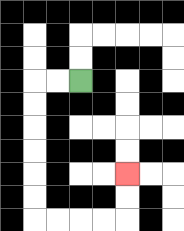{'start': '[3, 3]', 'end': '[5, 7]', 'path_directions': 'L,L,D,D,D,D,D,D,R,R,R,R,U,U', 'path_coordinates': '[[3, 3], [2, 3], [1, 3], [1, 4], [1, 5], [1, 6], [1, 7], [1, 8], [1, 9], [2, 9], [3, 9], [4, 9], [5, 9], [5, 8], [5, 7]]'}